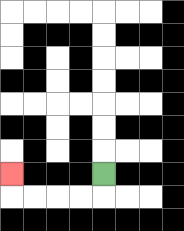{'start': '[4, 7]', 'end': '[0, 7]', 'path_directions': 'D,L,L,L,L,U', 'path_coordinates': '[[4, 7], [4, 8], [3, 8], [2, 8], [1, 8], [0, 8], [0, 7]]'}